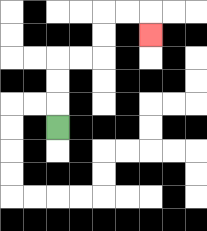{'start': '[2, 5]', 'end': '[6, 1]', 'path_directions': 'U,U,U,R,R,U,U,R,R,D', 'path_coordinates': '[[2, 5], [2, 4], [2, 3], [2, 2], [3, 2], [4, 2], [4, 1], [4, 0], [5, 0], [6, 0], [6, 1]]'}